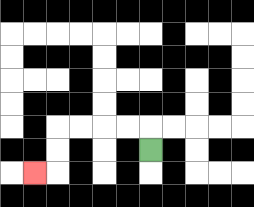{'start': '[6, 6]', 'end': '[1, 7]', 'path_directions': 'U,L,L,L,L,D,D,L', 'path_coordinates': '[[6, 6], [6, 5], [5, 5], [4, 5], [3, 5], [2, 5], [2, 6], [2, 7], [1, 7]]'}